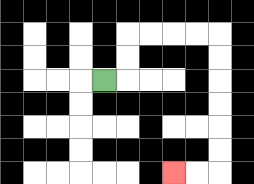{'start': '[4, 3]', 'end': '[7, 7]', 'path_directions': 'R,U,U,R,R,R,R,D,D,D,D,D,D,L,L', 'path_coordinates': '[[4, 3], [5, 3], [5, 2], [5, 1], [6, 1], [7, 1], [8, 1], [9, 1], [9, 2], [9, 3], [9, 4], [9, 5], [9, 6], [9, 7], [8, 7], [7, 7]]'}